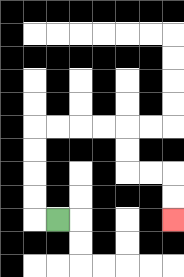{'start': '[2, 9]', 'end': '[7, 9]', 'path_directions': 'L,U,U,U,U,R,R,R,R,D,D,R,R,D,D', 'path_coordinates': '[[2, 9], [1, 9], [1, 8], [1, 7], [1, 6], [1, 5], [2, 5], [3, 5], [4, 5], [5, 5], [5, 6], [5, 7], [6, 7], [7, 7], [7, 8], [7, 9]]'}